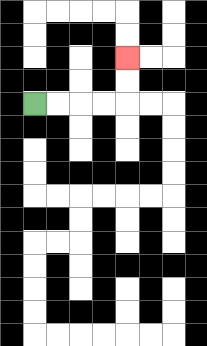{'start': '[1, 4]', 'end': '[5, 2]', 'path_directions': 'R,R,R,R,U,U', 'path_coordinates': '[[1, 4], [2, 4], [3, 4], [4, 4], [5, 4], [5, 3], [5, 2]]'}